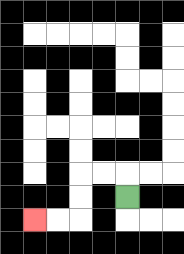{'start': '[5, 8]', 'end': '[1, 9]', 'path_directions': 'U,L,L,D,D,L,L', 'path_coordinates': '[[5, 8], [5, 7], [4, 7], [3, 7], [3, 8], [3, 9], [2, 9], [1, 9]]'}